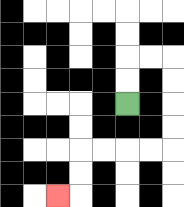{'start': '[5, 4]', 'end': '[2, 8]', 'path_directions': 'U,U,R,R,D,D,D,D,L,L,L,L,D,D,L', 'path_coordinates': '[[5, 4], [5, 3], [5, 2], [6, 2], [7, 2], [7, 3], [7, 4], [7, 5], [7, 6], [6, 6], [5, 6], [4, 6], [3, 6], [3, 7], [3, 8], [2, 8]]'}